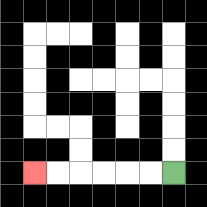{'start': '[7, 7]', 'end': '[1, 7]', 'path_directions': 'L,L,L,L,L,L', 'path_coordinates': '[[7, 7], [6, 7], [5, 7], [4, 7], [3, 7], [2, 7], [1, 7]]'}